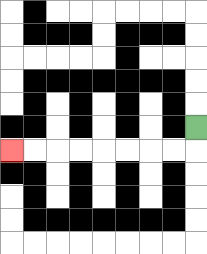{'start': '[8, 5]', 'end': '[0, 6]', 'path_directions': 'D,L,L,L,L,L,L,L,L', 'path_coordinates': '[[8, 5], [8, 6], [7, 6], [6, 6], [5, 6], [4, 6], [3, 6], [2, 6], [1, 6], [0, 6]]'}